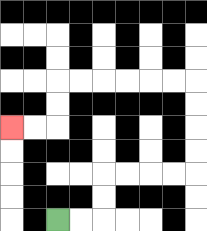{'start': '[2, 9]', 'end': '[0, 5]', 'path_directions': 'R,R,U,U,R,R,R,R,U,U,U,U,L,L,L,L,L,L,D,D,L,L', 'path_coordinates': '[[2, 9], [3, 9], [4, 9], [4, 8], [4, 7], [5, 7], [6, 7], [7, 7], [8, 7], [8, 6], [8, 5], [8, 4], [8, 3], [7, 3], [6, 3], [5, 3], [4, 3], [3, 3], [2, 3], [2, 4], [2, 5], [1, 5], [0, 5]]'}